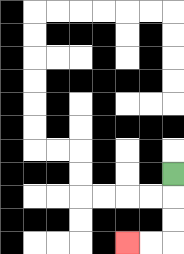{'start': '[7, 7]', 'end': '[5, 10]', 'path_directions': 'D,D,D,L,L', 'path_coordinates': '[[7, 7], [7, 8], [7, 9], [7, 10], [6, 10], [5, 10]]'}